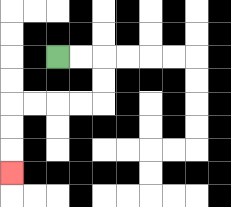{'start': '[2, 2]', 'end': '[0, 7]', 'path_directions': 'R,R,D,D,L,L,L,L,D,D,D', 'path_coordinates': '[[2, 2], [3, 2], [4, 2], [4, 3], [4, 4], [3, 4], [2, 4], [1, 4], [0, 4], [0, 5], [0, 6], [0, 7]]'}